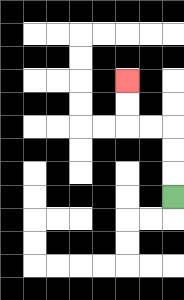{'start': '[7, 8]', 'end': '[5, 3]', 'path_directions': 'U,U,U,L,L,U,U', 'path_coordinates': '[[7, 8], [7, 7], [7, 6], [7, 5], [6, 5], [5, 5], [5, 4], [5, 3]]'}